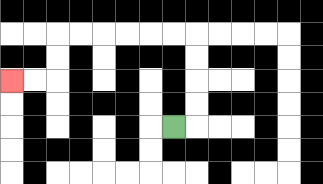{'start': '[7, 5]', 'end': '[0, 3]', 'path_directions': 'R,U,U,U,U,L,L,L,L,L,L,D,D,L,L', 'path_coordinates': '[[7, 5], [8, 5], [8, 4], [8, 3], [8, 2], [8, 1], [7, 1], [6, 1], [5, 1], [4, 1], [3, 1], [2, 1], [2, 2], [2, 3], [1, 3], [0, 3]]'}